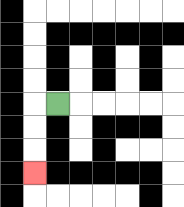{'start': '[2, 4]', 'end': '[1, 7]', 'path_directions': 'L,D,D,D', 'path_coordinates': '[[2, 4], [1, 4], [1, 5], [1, 6], [1, 7]]'}